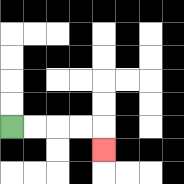{'start': '[0, 5]', 'end': '[4, 6]', 'path_directions': 'R,R,R,R,D', 'path_coordinates': '[[0, 5], [1, 5], [2, 5], [3, 5], [4, 5], [4, 6]]'}